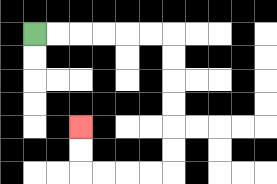{'start': '[1, 1]', 'end': '[3, 5]', 'path_directions': 'R,R,R,R,R,R,D,D,D,D,D,D,L,L,L,L,U,U', 'path_coordinates': '[[1, 1], [2, 1], [3, 1], [4, 1], [5, 1], [6, 1], [7, 1], [7, 2], [7, 3], [7, 4], [7, 5], [7, 6], [7, 7], [6, 7], [5, 7], [4, 7], [3, 7], [3, 6], [3, 5]]'}